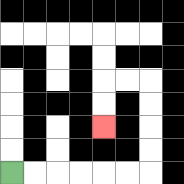{'start': '[0, 7]', 'end': '[4, 5]', 'path_directions': 'R,R,R,R,R,R,U,U,U,U,L,L,D,D', 'path_coordinates': '[[0, 7], [1, 7], [2, 7], [3, 7], [4, 7], [5, 7], [6, 7], [6, 6], [6, 5], [6, 4], [6, 3], [5, 3], [4, 3], [4, 4], [4, 5]]'}